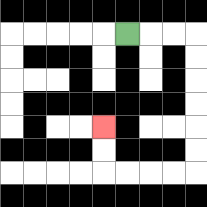{'start': '[5, 1]', 'end': '[4, 5]', 'path_directions': 'R,R,R,D,D,D,D,D,D,L,L,L,L,U,U', 'path_coordinates': '[[5, 1], [6, 1], [7, 1], [8, 1], [8, 2], [8, 3], [8, 4], [8, 5], [8, 6], [8, 7], [7, 7], [6, 7], [5, 7], [4, 7], [4, 6], [4, 5]]'}